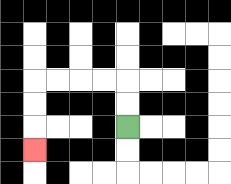{'start': '[5, 5]', 'end': '[1, 6]', 'path_directions': 'U,U,L,L,L,L,D,D,D', 'path_coordinates': '[[5, 5], [5, 4], [5, 3], [4, 3], [3, 3], [2, 3], [1, 3], [1, 4], [1, 5], [1, 6]]'}